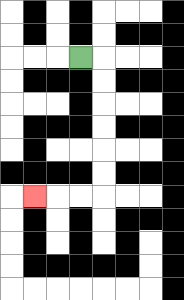{'start': '[3, 2]', 'end': '[1, 8]', 'path_directions': 'R,D,D,D,D,D,D,L,L,L', 'path_coordinates': '[[3, 2], [4, 2], [4, 3], [4, 4], [4, 5], [4, 6], [4, 7], [4, 8], [3, 8], [2, 8], [1, 8]]'}